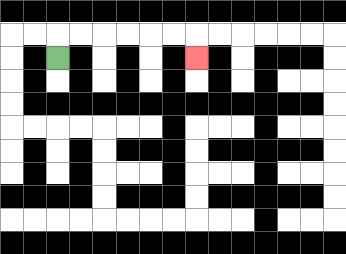{'start': '[2, 2]', 'end': '[8, 2]', 'path_directions': 'U,R,R,R,R,R,R,D', 'path_coordinates': '[[2, 2], [2, 1], [3, 1], [4, 1], [5, 1], [6, 1], [7, 1], [8, 1], [8, 2]]'}